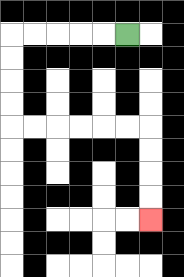{'start': '[5, 1]', 'end': '[6, 9]', 'path_directions': 'L,L,L,L,L,D,D,D,D,R,R,R,R,R,R,D,D,D,D', 'path_coordinates': '[[5, 1], [4, 1], [3, 1], [2, 1], [1, 1], [0, 1], [0, 2], [0, 3], [0, 4], [0, 5], [1, 5], [2, 5], [3, 5], [4, 5], [5, 5], [6, 5], [6, 6], [6, 7], [6, 8], [6, 9]]'}